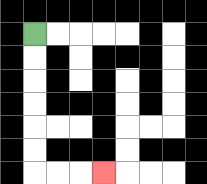{'start': '[1, 1]', 'end': '[4, 7]', 'path_directions': 'D,D,D,D,D,D,R,R,R', 'path_coordinates': '[[1, 1], [1, 2], [1, 3], [1, 4], [1, 5], [1, 6], [1, 7], [2, 7], [3, 7], [4, 7]]'}